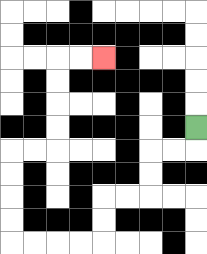{'start': '[8, 5]', 'end': '[4, 2]', 'path_directions': 'D,L,L,D,D,L,L,D,D,L,L,L,L,U,U,U,U,R,R,U,U,U,U,R,R', 'path_coordinates': '[[8, 5], [8, 6], [7, 6], [6, 6], [6, 7], [6, 8], [5, 8], [4, 8], [4, 9], [4, 10], [3, 10], [2, 10], [1, 10], [0, 10], [0, 9], [0, 8], [0, 7], [0, 6], [1, 6], [2, 6], [2, 5], [2, 4], [2, 3], [2, 2], [3, 2], [4, 2]]'}